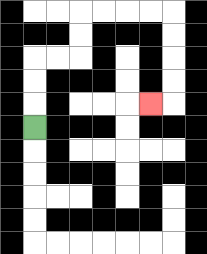{'start': '[1, 5]', 'end': '[6, 4]', 'path_directions': 'U,U,U,R,R,U,U,R,R,R,R,D,D,D,D,L', 'path_coordinates': '[[1, 5], [1, 4], [1, 3], [1, 2], [2, 2], [3, 2], [3, 1], [3, 0], [4, 0], [5, 0], [6, 0], [7, 0], [7, 1], [7, 2], [7, 3], [7, 4], [6, 4]]'}